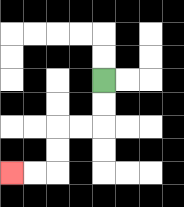{'start': '[4, 3]', 'end': '[0, 7]', 'path_directions': 'D,D,L,L,D,D,L,L', 'path_coordinates': '[[4, 3], [4, 4], [4, 5], [3, 5], [2, 5], [2, 6], [2, 7], [1, 7], [0, 7]]'}